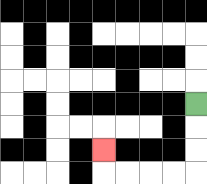{'start': '[8, 4]', 'end': '[4, 6]', 'path_directions': 'D,D,D,L,L,L,L,U', 'path_coordinates': '[[8, 4], [8, 5], [8, 6], [8, 7], [7, 7], [6, 7], [5, 7], [4, 7], [4, 6]]'}